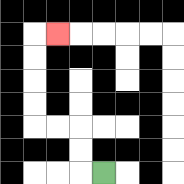{'start': '[4, 7]', 'end': '[2, 1]', 'path_directions': 'L,U,U,L,L,U,U,U,U,R', 'path_coordinates': '[[4, 7], [3, 7], [3, 6], [3, 5], [2, 5], [1, 5], [1, 4], [1, 3], [1, 2], [1, 1], [2, 1]]'}